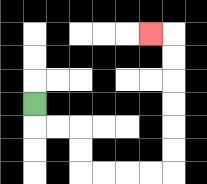{'start': '[1, 4]', 'end': '[6, 1]', 'path_directions': 'D,R,R,D,D,R,R,R,R,U,U,U,U,U,U,L', 'path_coordinates': '[[1, 4], [1, 5], [2, 5], [3, 5], [3, 6], [3, 7], [4, 7], [5, 7], [6, 7], [7, 7], [7, 6], [7, 5], [7, 4], [7, 3], [7, 2], [7, 1], [6, 1]]'}